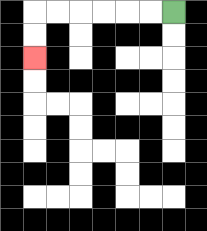{'start': '[7, 0]', 'end': '[1, 2]', 'path_directions': 'L,L,L,L,L,L,D,D', 'path_coordinates': '[[7, 0], [6, 0], [5, 0], [4, 0], [3, 0], [2, 0], [1, 0], [1, 1], [1, 2]]'}